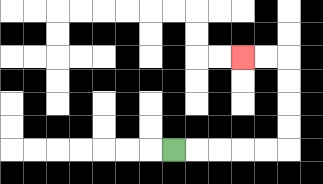{'start': '[7, 6]', 'end': '[10, 2]', 'path_directions': 'R,R,R,R,R,U,U,U,U,L,L', 'path_coordinates': '[[7, 6], [8, 6], [9, 6], [10, 6], [11, 6], [12, 6], [12, 5], [12, 4], [12, 3], [12, 2], [11, 2], [10, 2]]'}